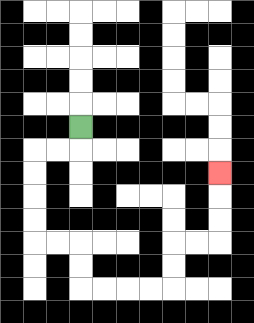{'start': '[3, 5]', 'end': '[9, 7]', 'path_directions': 'D,L,L,D,D,D,D,R,R,D,D,R,R,R,R,U,U,R,R,U,U,U', 'path_coordinates': '[[3, 5], [3, 6], [2, 6], [1, 6], [1, 7], [1, 8], [1, 9], [1, 10], [2, 10], [3, 10], [3, 11], [3, 12], [4, 12], [5, 12], [6, 12], [7, 12], [7, 11], [7, 10], [8, 10], [9, 10], [9, 9], [9, 8], [9, 7]]'}